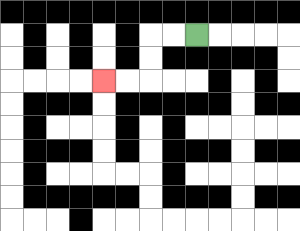{'start': '[8, 1]', 'end': '[4, 3]', 'path_directions': 'L,L,D,D,L,L', 'path_coordinates': '[[8, 1], [7, 1], [6, 1], [6, 2], [6, 3], [5, 3], [4, 3]]'}